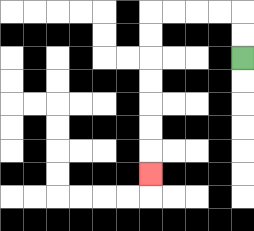{'start': '[10, 2]', 'end': '[6, 7]', 'path_directions': 'U,U,L,L,L,L,D,D,D,D,D,D,D', 'path_coordinates': '[[10, 2], [10, 1], [10, 0], [9, 0], [8, 0], [7, 0], [6, 0], [6, 1], [6, 2], [6, 3], [6, 4], [6, 5], [6, 6], [6, 7]]'}